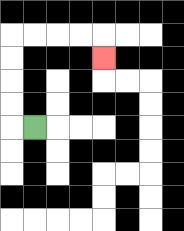{'start': '[1, 5]', 'end': '[4, 2]', 'path_directions': 'L,U,U,U,U,R,R,R,R,D', 'path_coordinates': '[[1, 5], [0, 5], [0, 4], [0, 3], [0, 2], [0, 1], [1, 1], [2, 1], [3, 1], [4, 1], [4, 2]]'}